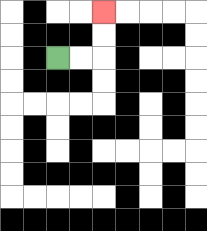{'start': '[2, 2]', 'end': '[4, 0]', 'path_directions': 'R,R,U,U', 'path_coordinates': '[[2, 2], [3, 2], [4, 2], [4, 1], [4, 0]]'}